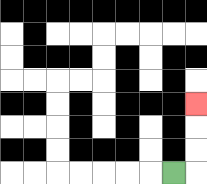{'start': '[7, 7]', 'end': '[8, 4]', 'path_directions': 'R,U,U,U', 'path_coordinates': '[[7, 7], [8, 7], [8, 6], [8, 5], [8, 4]]'}